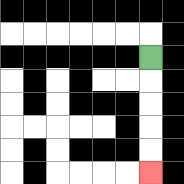{'start': '[6, 2]', 'end': '[6, 7]', 'path_directions': 'D,D,D,D,D', 'path_coordinates': '[[6, 2], [6, 3], [6, 4], [6, 5], [6, 6], [6, 7]]'}